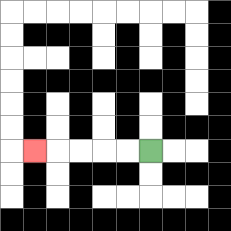{'start': '[6, 6]', 'end': '[1, 6]', 'path_directions': 'L,L,L,L,L', 'path_coordinates': '[[6, 6], [5, 6], [4, 6], [3, 6], [2, 6], [1, 6]]'}